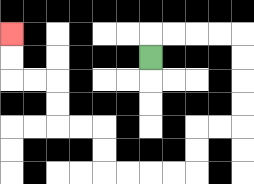{'start': '[6, 2]', 'end': '[0, 1]', 'path_directions': 'U,R,R,R,R,D,D,D,D,L,L,D,D,L,L,L,L,U,U,L,L,U,U,L,L,U,U', 'path_coordinates': '[[6, 2], [6, 1], [7, 1], [8, 1], [9, 1], [10, 1], [10, 2], [10, 3], [10, 4], [10, 5], [9, 5], [8, 5], [8, 6], [8, 7], [7, 7], [6, 7], [5, 7], [4, 7], [4, 6], [4, 5], [3, 5], [2, 5], [2, 4], [2, 3], [1, 3], [0, 3], [0, 2], [0, 1]]'}